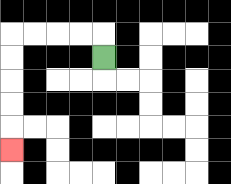{'start': '[4, 2]', 'end': '[0, 6]', 'path_directions': 'U,L,L,L,L,D,D,D,D,D', 'path_coordinates': '[[4, 2], [4, 1], [3, 1], [2, 1], [1, 1], [0, 1], [0, 2], [0, 3], [0, 4], [0, 5], [0, 6]]'}